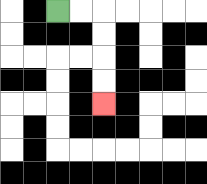{'start': '[2, 0]', 'end': '[4, 4]', 'path_directions': 'R,R,D,D,D,D', 'path_coordinates': '[[2, 0], [3, 0], [4, 0], [4, 1], [4, 2], [4, 3], [4, 4]]'}